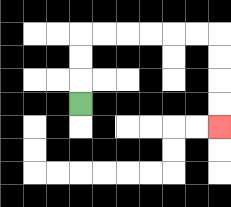{'start': '[3, 4]', 'end': '[9, 5]', 'path_directions': 'U,U,U,R,R,R,R,R,R,D,D,D,D', 'path_coordinates': '[[3, 4], [3, 3], [3, 2], [3, 1], [4, 1], [5, 1], [6, 1], [7, 1], [8, 1], [9, 1], [9, 2], [9, 3], [9, 4], [9, 5]]'}